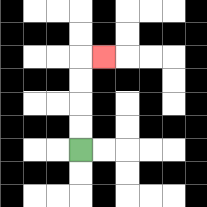{'start': '[3, 6]', 'end': '[4, 2]', 'path_directions': 'U,U,U,U,R', 'path_coordinates': '[[3, 6], [3, 5], [3, 4], [3, 3], [3, 2], [4, 2]]'}